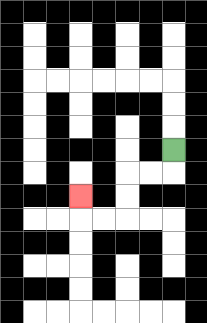{'start': '[7, 6]', 'end': '[3, 8]', 'path_directions': 'D,L,L,D,D,L,L,U', 'path_coordinates': '[[7, 6], [7, 7], [6, 7], [5, 7], [5, 8], [5, 9], [4, 9], [3, 9], [3, 8]]'}